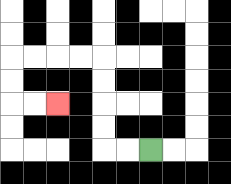{'start': '[6, 6]', 'end': '[2, 4]', 'path_directions': 'L,L,U,U,U,U,L,L,L,L,D,D,R,R', 'path_coordinates': '[[6, 6], [5, 6], [4, 6], [4, 5], [4, 4], [4, 3], [4, 2], [3, 2], [2, 2], [1, 2], [0, 2], [0, 3], [0, 4], [1, 4], [2, 4]]'}